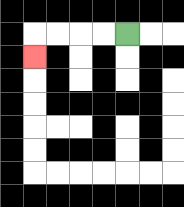{'start': '[5, 1]', 'end': '[1, 2]', 'path_directions': 'L,L,L,L,D', 'path_coordinates': '[[5, 1], [4, 1], [3, 1], [2, 1], [1, 1], [1, 2]]'}